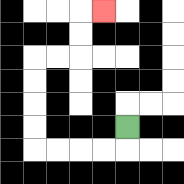{'start': '[5, 5]', 'end': '[4, 0]', 'path_directions': 'D,L,L,L,L,U,U,U,U,R,R,U,U,R', 'path_coordinates': '[[5, 5], [5, 6], [4, 6], [3, 6], [2, 6], [1, 6], [1, 5], [1, 4], [1, 3], [1, 2], [2, 2], [3, 2], [3, 1], [3, 0], [4, 0]]'}